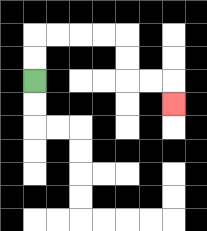{'start': '[1, 3]', 'end': '[7, 4]', 'path_directions': 'U,U,R,R,R,R,D,D,R,R,D', 'path_coordinates': '[[1, 3], [1, 2], [1, 1], [2, 1], [3, 1], [4, 1], [5, 1], [5, 2], [5, 3], [6, 3], [7, 3], [7, 4]]'}